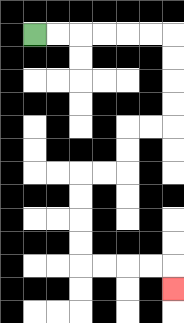{'start': '[1, 1]', 'end': '[7, 12]', 'path_directions': 'R,R,R,R,R,R,D,D,D,D,L,L,D,D,L,L,D,D,D,D,R,R,R,R,D', 'path_coordinates': '[[1, 1], [2, 1], [3, 1], [4, 1], [5, 1], [6, 1], [7, 1], [7, 2], [7, 3], [7, 4], [7, 5], [6, 5], [5, 5], [5, 6], [5, 7], [4, 7], [3, 7], [3, 8], [3, 9], [3, 10], [3, 11], [4, 11], [5, 11], [6, 11], [7, 11], [7, 12]]'}